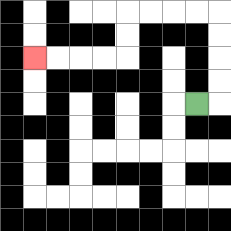{'start': '[8, 4]', 'end': '[1, 2]', 'path_directions': 'R,U,U,U,U,L,L,L,L,D,D,L,L,L,L', 'path_coordinates': '[[8, 4], [9, 4], [9, 3], [9, 2], [9, 1], [9, 0], [8, 0], [7, 0], [6, 0], [5, 0], [5, 1], [5, 2], [4, 2], [3, 2], [2, 2], [1, 2]]'}